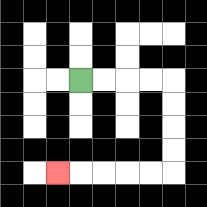{'start': '[3, 3]', 'end': '[2, 7]', 'path_directions': 'R,R,R,R,D,D,D,D,L,L,L,L,L', 'path_coordinates': '[[3, 3], [4, 3], [5, 3], [6, 3], [7, 3], [7, 4], [7, 5], [7, 6], [7, 7], [6, 7], [5, 7], [4, 7], [3, 7], [2, 7]]'}